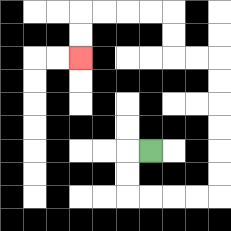{'start': '[6, 6]', 'end': '[3, 2]', 'path_directions': 'L,D,D,R,R,R,R,U,U,U,U,U,U,L,L,U,U,L,L,L,L,D,D', 'path_coordinates': '[[6, 6], [5, 6], [5, 7], [5, 8], [6, 8], [7, 8], [8, 8], [9, 8], [9, 7], [9, 6], [9, 5], [9, 4], [9, 3], [9, 2], [8, 2], [7, 2], [7, 1], [7, 0], [6, 0], [5, 0], [4, 0], [3, 0], [3, 1], [3, 2]]'}